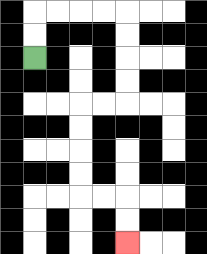{'start': '[1, 2]', 'end': '[5, 10]', 'path_directions': 'U,U,R,R,R,R,D,D,D,D,L,L,D,D,D,D,R,R,D,D', 'path_coordinates': '[[1, 2], [1, 1], [1, 0], [2, 0], [3, 0], [4, 0], [5, 0], [5, 1], [5, 2], [5, 3], [5, 4], [4, 4], [3, 4], [3, 5], [3, 6], [3, 7], [3, 8], [4, 8], [5, 8], [5, 9], [5, 10]]'}